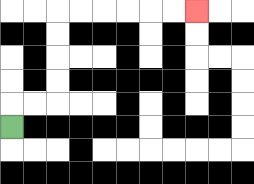{'start': '[0, 5]', 'end': '[8, 0]', 'path_directions': 'U,R,R,U,U,U,U,R,R,R,R,R,R', 'path_coordinates': '[[0, 5], [0, 4], [1, 4], [2, 4], [2, 3], [2, 2], [2, 1], [2, 0], [3, 0], [4, 0], [5, 0], [6, 0], [7, 0], [8, 0]]'}